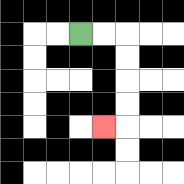{'start': '[3, 1]', 'end': '[4, 5]', 'path_directions': 'R,R,D,D,D,D,L', 'path_coordinates': '[[3, 1], [4, 1], [5, 1], [5, 2], [5, 3], [5, 4], [5, 5], [4, 5]]'}